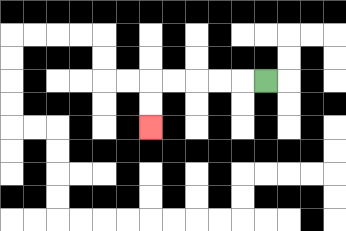{'start': '[11, 3]', 'end': '[6, 5]', 'path_directions': 'L,L,L,L,L,D,D', 'path_coordinates': '[[11, 3], [10, 3], [9, 3], [8, 3], [7, 3], [6, 3], [6, 4], [6, 5]]'}